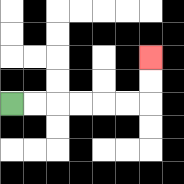{'start': '[0, 4]', 'end': '[6, 2]', 'path_directions': 'R,R,R,R,R,R,U,U', 'path_coordinates': '[[0, 4], [1, 4], [2, 4], [3, 4], [4, 4], [5, 4], [6, 4], [6, 3], [6, 2]]'}